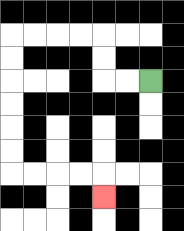{'start': '[6, 3]', 'end': '[4, 8]', 'path_directions': 'L,L,U,U,L,L,L,L,D,D,D,D,D,D,R,R,R,R,D', 'path_coordinates': '[[6, 3], [5, 3], [4, 3], [4, 2], [4, 1], [3, 1], [2, 1], [1, 1], [0, 1], [0, 2], [0, 3], [0, 4], [0, 5], [0, 6], [0, 7], [1, 7], [2, 7], [3, 7], [4, 7], [4, 8]]'}